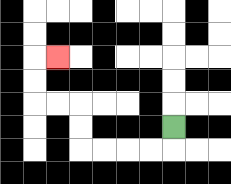{'start': '[7, 5]', 'end': '[2, 2]', 'path_directions': 'D,L,L,L,L,U,U,L,L,U,U,R', 'path_coordinates': '[[7, 5], [7, 6], [6, 6], [5, 6], [4, 6], [3, 6], [3, 5], [3, 4], [2, 4], [1, 4], [1, 3], [1, 2], [2, 2]]'}